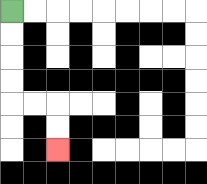{'start': '[0, 0]', 'end': '[2, 6]', 'path_directions': 'D,D,D,D,R,R,D,D', 'path_coordinates': '[[0, 0], [0, 1], [0, 2], [0, 3], [0, 4], [1, 4], [2, 4], [2, 5], [2, 6]]'}